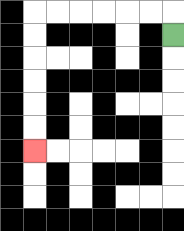{'start': '[7, 1]', 'end': '[1, 6]', 'path_directions': 'U,L,L,L,L,L,L,D,D,D,D,D,D', 'path_coordinates': '[[7, 1], [7, 0], [6, 0], [5, 0], [4, 0], [3, 0], [2, 0], [1, 0], [1, 1], [1, 2], [1, 3], [1, 4], [1, 5], [1, 6]]'}